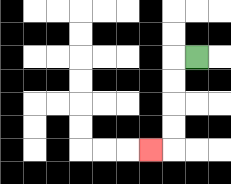{'start': '[8, 2]', 'end': '[6, 6]', 'path_directions': 'L,D,D,D,D,L', 'path_coordinates': '[[8, 2], [7, 2], [7, 3], [7, 4], [7, 5], [7, 6], [6, 6]]'}